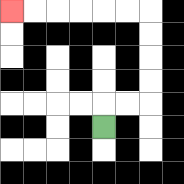{'start': '[4, 5]', 'end': '[0, 0]', 'path_directions': 'U,R,R,U,U,U,U,L,L,L,L,L,L', 'path_coordinates': '[[4, 5], [4, 4], [5, 4], [6, 4], [6, 3], [6, 2], [6, 1], [6, 0], [5, 0], [4, 0], [3, 0], [2, 0], [1, 0], [0, 0]]'}